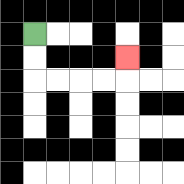{'start': '[1, 1]', 'end': '[5, 2]', 'path_directions': 'D,D,R,R,R,R,U', 'path_coordinates': '[[1, 1], [1, 2], [1, 3], [2, 3], [3, 3], [4, 3], [5, 3], [5, 2]]'}